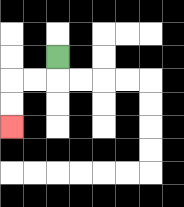{'start': '[2, 2]', 'end': '[0, 5]', 'path_directions': 'D,L,L,D,D', 'path_coordinates': '[[2, 2], [2, 3], [1, 3], [0, 3], [0, 4], [0, 5]]'}